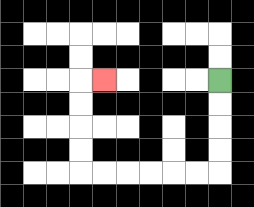{'start': '[9, 3]', 'end': '[4, 3]', 'path_directions': 'D,D,D,D,L,L,L,L,L,L,U,U,U,U,R', 'path_coordinates': '[[9, 3], [9, 4], [9, 5], [9, 6], [9, 7], [8, 7], [7, 7], [6, 7], [5, 7], [4, 7], [3, 7], [3, 6], [3, 5], [3, 4], [3, 3], [4, 3]]'}